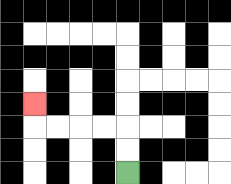{'start': '[5, 7]', 'end': '[1, 4]', 'path_directions': 'U,U,L,L,L,L,U', 'path_coordinates': '[[5, 7], [5, 6], [5, 5], [4, 5], [3, 5], [2, 5], [1, 5], [1, 4]]'}